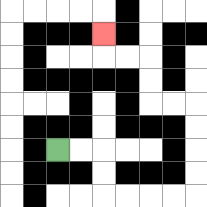{'start': '[2, 6]', 'end': '[4, 1]', 'path_directions': 'R,R,D,D,R,R,R,R,U,U,U,U,L,L,U,U,L,L,U', 'path_coordinates': '[[2, 6], [3, 6], [4, 6], [4, 7], [4, 8], [5, 8], [6, 8], [7, 8], [8, 8], [8, 7], [8, 6], [8, 5], [8, 4], [7, 4], [6, 4], [6, 3], [6, 2], [5, 2], [4, 2], [4, 1]]'}